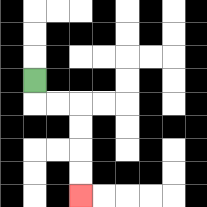{'start': '[1, 3]', 'end': '[3, 8]', 'path_directions': 'D,R,R,D,D,D,D', 'path_coordinates': '[[1, 3], [1, 4], [2, 4], [3, 4], [3, 5], [3, 6], [3, 7], [3, 8]]'}